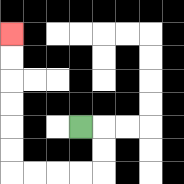{'start': '[3, 5]', 'end': '[0, 1]', 'path_directions': 'R,D,D,L,L,L,L,U,U,U,U,U,U', 'path_coordinates': '[[3, 5], [4, 5], [4, 6], [4, 7], [3, 7], [2, 7], [1, 7], [0, 7], [0, 6], [0, 5], [0, 4], [0, 3], [0, 2], [0, 1]]'}